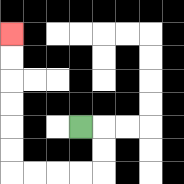{'start': '[3, 5]', 'end': '[0, 1]', 'path_directions': 'R,D,D,L,L,L,L,U,U,U,U,U,U', 'path_coordinates': '[[3, 5], [4, 5], [4, 6], [4, 7], [3, 7], [2, 7], [1, 7], [0, 7], [0, 6], [0, 5], [0, 4], [0, 3], [0, 2], [0, 1]]'}